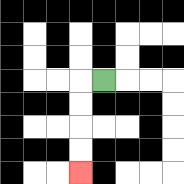{'start': '[4, 3]', 'end': '[3, 7]', 'path_directions': 'L,D,D,D,D', 'path_coordinates': '[[4, 3], [3, 3], [3, 4], [3, 5], [3, 6], [3, 7]]'}